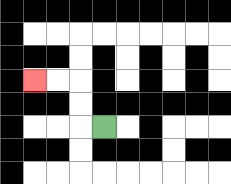{'start': '[4, 5]', 'end': '[1, 3]', 'path_directions': 'L,U,U,L,L', 'path_coordinates': '[[4, 5], [3, 5], [3, 4], [3, 3], [2, 3], [1, 3]]'}